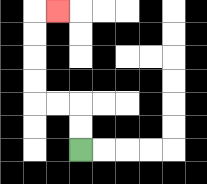{'start': '[3, 6]', 'end': '[2, 0]', 'path_directions': 'U,U,L,L,U,U,U,U,R', 'path_coordinates': '[[3, 6], [3, 5], [3, 4], [2, 4], [1, 4], [1, 3], [1, 2], [1, 1], [1, 0], [2, 0]]'}